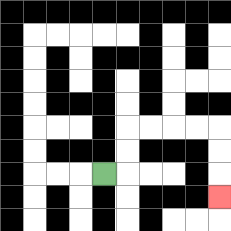{'start': '[4, 7]', 'end': '[9, 8]', 'path_directions': 'R,U,U,R,R,R,R,D,D,D', 'path_coordinates': '[[4, 7], [5, 7], [5, 6], [5, 5], [6, 5], [7, 5], [8, 5], [9, 5], [9, 6], [9, 7], [9, 8]]'}